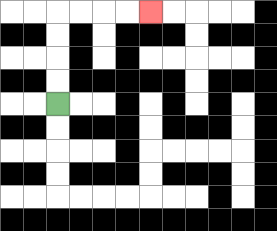{'start': '[2, 4]', 'end': '[6, 0]', 'path_directions': 'U,U,U,U,R,R,R,R', 'path_coordinates': '[[2, 4], [2, 3], [2, 2], [2, 1], [2, 0], [3, 0], [4, 0], [5, 0], [6, 0]]'}